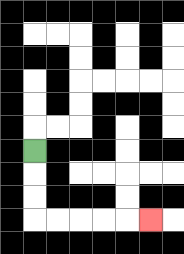{'start': '[1, 6]', 'end': '[6, 9]', 'path_directions': 'D,D,D,R,R,R,R,R', 'path_coordinates': '[[1, 6], [1, 7], [1, 8], [1, 9], [2, 9], [3, 9], [4, 9], [5, 9], [6, 9]]'}